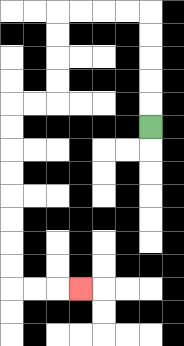{'start': '[6, 5]', 'end': '[3, 12]', 'path_directions': 'U,U,U,U,U,L,L,L,L,D,D,D,D,L,L,D,D,D,D,D,D,D,D,R,R,R', 'path_coordinates': '[[6, 5], [6, 4], [6, 3], [6, 2], [6, 1], [6, 0], [5, 0], [4, 0], [3, 0], [2, 0], [2, 1], [2, 2], [2, 3], [2, 4], [1, 4], [0, 4], [0, 5], [0, 6], [0, 7], [0, 8], [0, 9], [0, 10], [0, 11], [0, 12], [1, 12], [2, 12], [3, 12]]'}